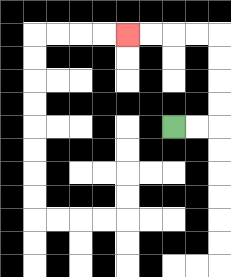{'start': '[7, 5]', 'end': '[5, 1]', 'path_directions': 'R,R,U,U,U,U,L,L,L,L', 'path_coordinates': '[[7, 5], [8, 5], [9, 5], [9, 4], [9, 3], [9, 2], [9, 1], [8, 1], [7, 1], [6, 1], [5, 1]]'}